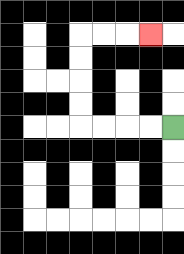{'start': '[7, 5]', 'end': '[6, 1]', 'path_directions': 'L,L,L,L,U,U,U,U,R,R,R', 'path_coordinates': '[[7, 5], [6, 5], [5, 5], [4, 5], [3, 5], [3, 4], [3, 3], [3, 2], [3, 1], [4, 1], [5, 1], [6, 1]]'}